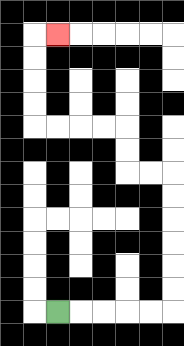{'start': '[2, 13]', 'end': '[2, 1]', 'path_directions': 'R,R,R,R,R,U,U,U,U,U,U,L,L,U,U,L,L,L,L,U,U,U,U,R', 'path_coordinates': '[[2, 13], [3, 13], [4, 13], [5, 13], [6, 13], [7, 13], [7, 12], [7, 11], [7, 10], [7, 9], [7, 8], [7, 7], [6, 7], [5, 7], [5, 6], [5, 5], [4, 5], [3, 5], [2, 5], [1, 5], [1, 4], [1, 3], [1, 2], [1, 1], [2, 1]]'}